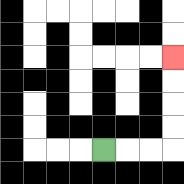{'start': '[4, 6]', 'end': '[7, 2]', 'path_directions': 'R,R,R,U,U,U,U', 'path_coordinates': '[[4, 6], [5, 6], [6, 6], [7, 6], [7, 5], [7, 4], [7, 3], [7, 2]]'}